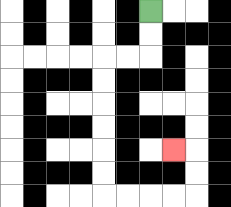{'start': '[6, 0]', 'end': '[7, 6]', 'path_directions': 'D,D,L,L,D,D,D,D,D,D,R,R,R,R,U,U,L', 'path_coordinates': '[[6, 0], [6, 1], [6, 2], [5, 2], [4, 2], [4, 3], [4, 4], [4, 5], [4, 6], [4, 7], [4, 8], [5, 8], [6, 8], [7, 8], [8, 8], [8, 7], [8, 6], [7, 6]]'}